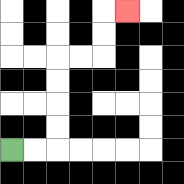{'start': '[0, 6]', 'end': '[5, 0]', 'path_directions': 'R,R,U,U,U,U,R,R,U,U,R', 'path_coordinates': '[[0, 6], [1, 6], [2, 6], [2, 5], [2, 4], [2, 3], [2, 2], [3, 2], [4, 2], [4, 1], [4, 0], [5, 0]]'}